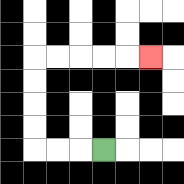{'start': '[4, 6]', 'end': '[6, 2]', 'path_directions': 'L,L,L,U,U,U,U,R,R,R,R,R', 'path_coordinates': '[[4, 6], [3, 6], [2, 6], [1, 6], [1, 5], [1, 4], [1, 3], [1, 2], [2, 2], [3, 2], [4, 2], [5, 2], [6, 2]]'}